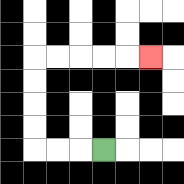{'start': '[4, 6]', 'end': '[6, 2]', 'path_directions': 'L,L,L,U,U,U,U,R,R,R,R,R', 'path_coordinates': '[[4, 6], [3, 6], [2, 6], [1, 6], [1, 5], [1, 4], [1, 3], [1, 2], [2, 2], [3, 2], [4, 2], [5, 2], [6, 2]]'}